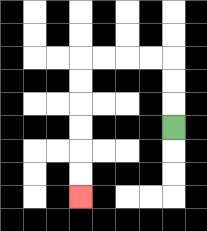{'start': '[7, 5]', 'end': '[3, 8]', 'path_directions': 'U,U,U,L,L,L,L,D,D,D,D,D,D', 'path_coordinates': '[[7, 5], [7, 4], [7, 3], [7, 2], [6, 2], [5, 2], [4, 2], [3, 2], [3, 3], [3, 4], [3, 5], [3, 6], [3, 7], [3, 8]]'}